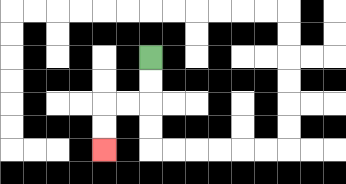{'start': '[6, 2]', 'end': '[4, 6]', 'path_directions': 'D,D,L,L,D,D', 'path_coordinates': '[[6, 2], [6, 3], [6, 4], [5, 4], [4, 4], [4, 5], [4, 6]]'}